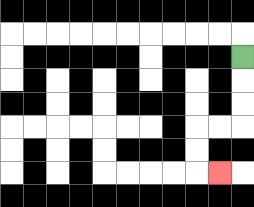{'start': '[10, 2]', 'end': '[9, 7]', 'path_directions': 'D,D,D,L,L,D,D,R', 'path_coordinates': '[[10, 2], [10, 3], [10, 4], [10, 5], [9, 5], [8, 5], [8, 6], [8, 7], [9, 7]]'}